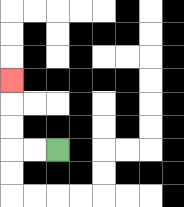{'start': '[2, 6]', 'end': '[0, 3]', 'path_directions': 'L,L,U,U,U', 'path_coordinates': '[[2, 6], [1, 6], [0, 6], [0, 5], [0, 4], [0, 3]]'}